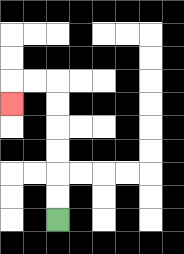{'start': '[2, 9]', 'end': '[0, 4]', 'path_directions': 'U,U,U,U,U,U,L,L,D', 'path_coordinates': '[[2, 9], [2, 8], [2, 7], [2, 6], [2, 5], [2, 4], [2, 3], [1, 3], [0, 3], [0, 4]]'}